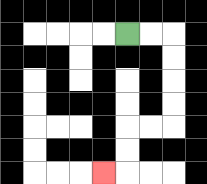{'start': '[5, 1]', 'end': '[4, 7]', 'path_directions': 'R,R,D,D,D,D,L,L,D,D,L', 'path_coordinates': '[[5, 1], [6, 1], [7, 1], [7, 2], [7, 3], [7, 4], [7, 5], [6, 5], [5, 5], [5, 6], [5, 7], [4, 7]]'}